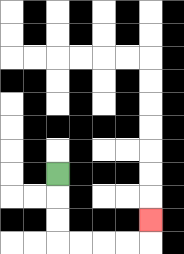{'start': '[2, 7]', 'end': '[6, 9]', 'path_directions': 'D,D,D,R,R,R,R,U', 'path_coordinates': '[[2, 7], [2, 8], [2, 9], [2, 10], [3, 10], [4, 10], [5, 10], [6, 10], [6, 9]]'}